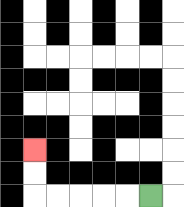{'start': '[6, 8]', 'end': '[1, 6]', 'path_directions': 'L,L,L,L,L,U,U', 'path_coordinates': '[[6, 8], [5, 8], [4, 8], [3, 8], [2, 8], [1, 8], [1, 7], [1, 6]]'}